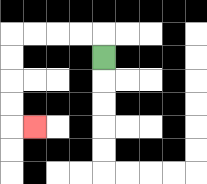{'start': '[4, 2]', 'end': '[1, 5]', 'path_directions': 'U,L,L,L,L,D,D,D,D,R', 'path_coordinates': '[[4, 2], [4, 1], [3, 1], [2, 1], [1, 1], [0, 1], [0, 2], [0, 3], [0, 4], [0, 5], [1, 5]]'}